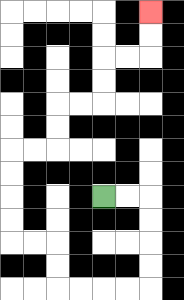{'start': '[4, 8]', 'end': '[6, 0]', 'path_directions': 'R,R,D,D,D,D,L,L,L,L,U,U,L,L,U,U,U,U,R,R,U,U,R,R,U,U,R,R,U,U', 'path_coordinates': '[[4, 8], [5, 8], [6, 8], [6, 9], [6, 10], [6, 11], [6, 12], [5, 12], [4, 12], [3, 12], [2, 12], [2, 11], [2, 10], [1, 10], [0, 10], [0, 9], [0, 8], [0, 7], [0, 6], [1, 6], [2, 6], [2, 5], [2, 4], [3, 4], [4, 4], [4, 3], [4, 2], [5, 2], [6, 2], [6, 1], [6, 0]]'}